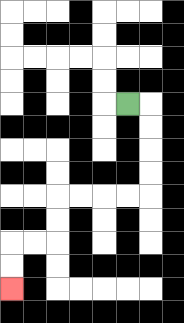{'start': '[5, 4]', 'end': '[0, 12]', 'path_directions': 'R,D,D,D,D,L,L,L,L,D,D,L,L,D,D', 'path_coordinates': '[[5, 4], [6, 4], [6, 5], [6, 6], [6, 7], [6, 8], [5, 8], [4, 8], [3, 8], [2, 8], [2, 9], [2, 10], [1, 10], [0, 10], [0, 11], [0, 12]]'}